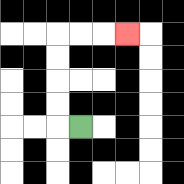{'start': '[3, 5]', 'end': '[5, 1]', 'path_directions': 'L,U,U,U,U,R,R,R', 'path_coordinates': '[[3, 5], [2, 5], [2, 4], [2, 3], [2, 2], [2, 1], [3, 1], [4, 1], [5, 1]]'}